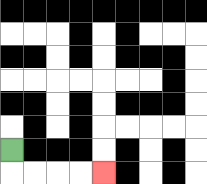{'start': '[0, 6]', 'end': '[4, 7]', 'path_directions': 'D,R,R,R,R', 'path_coordinates': '[[0, 6], [0, 7], [1, 7], [2, 7], [3, 7], [4, 7]]'}